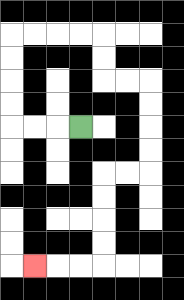{'start': '[3, 5]', 'end': '[1, 11]', 'path_directions': 'L,L,L,U,U,U,U,R,R,R,R,D,D,R,R,D,D,D,D,L,L,D,D,D,D,L,L,L', 'path_coordinates': '[[3, 5], [2, 5], [1, 5], [0, 5], [0, 4], [0, 3], [0, 2], [0, 1], [1, 1], [2, 1], [3, 1], [4, 1], [4, 2], [4, 3], [5, 3], [6, 3], [6, 4], [6, 5], [6, 6], [6, 7], [5, 7], [4, 7], [4, 8], [4, 9], [4, 10], [4, 11], [3, 11], [2, 11], [1, 11]]'}